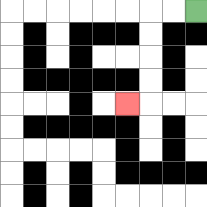{'start': '[8, 0]', 'end': '[5, 4]', 'path_directions': 'L,L,D,D,D,D,L', 'path_coordinates': '[[8, 0], [7, 0], [6, 0], [6, 1], [6, 2], [6, 3], [6, 4], [5, 4]]'}